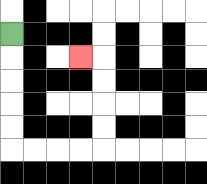{'start': '[0, 1]', 'end': '[3, 2]', 'path_directions': 'D,D,D,D,D,R,R,R,R,U,U,U,U,L', 'path_coordinates': '[[0, 1], [0, 2], [0, 3], [0, 4], [0, 5], [0, 6], [1, 6], [2, 6], [3, 6], [4, 6], [4, 5], [4, 4], [4, 3], [4, 2], [3, 2]]'}